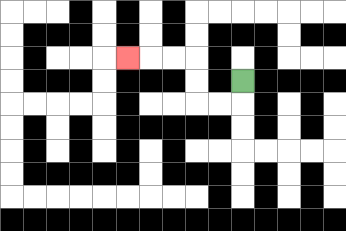{'start': '[10, 3]', 'end': '[5, 2]', 'path_directions': 'D,L,L,U,U,L,L,L', 'path_coordinates': '[[10, 3], [10, 4], [9, 4], [8, 4], [8, 3], [8, 2], [7, 2], [6, 2], [5, 2]]'}